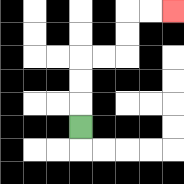{'start': '[3, 5]', 'end': '[7, 0]', 'path_directions': 'U,U,U,R,R,U,U,R,R', 'path_coordinates': '[[3, 5], [3, 4], [3, 3], [3, 2], [4, 2], [5, 2], [5, 1], [5, 0], [6, 0], [7, 0]]'}